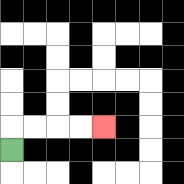{'start': '[0, 6]', 'end': '[4, 5]', 'path_directions': 'U,R,R,R,R', 'path_coordinates': '[[0, 6], [0, 5], [1, 5], [2, 5], [3, 5], [4, 5]]'}